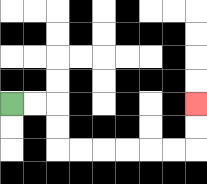{'start': '[0, 4]', 'end': '[8, 4]', 'path_directions': 'R,R,D,D,R,R,R,R,R,R,U,U', 'path_coordinates': '[[0, 4], [1, 4], [2, 4], [2, 5], [2, 6], [3, 6], [4, 6], [5, 6], [6, 6], [7, 6], [8, 6], [8, 5], [8, 4]]'}